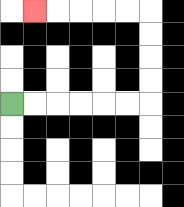{'start': '[0, 4]', 'end': '[1, 0]', 'path_directions': 'R,R,R,R,R,R,U,U,U,U,L,L,L,L,L', 'path_coordinates': '[[0, 4], [1, 4], [2, 4], [3, 4], [4, 4], [5, 4], [6, 4], [6, 3], [6, 2], [6, 1], [6, 0], [5, 0], [4, 0], [3, 0], [2, 0], [1, 0]]'}